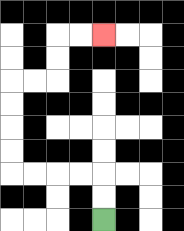{'start': '[4, 9]', 'end': '[4, 1]', 'path_directions': 'U,U,L,L,L,L,U,U,U,U,R,R,U,U,R,R', 'path_coordinates': '[[4, 9], [4, 8], [4, 7], [3, 7], [2, 7], [1, 7], [0, 7], [0, 6], [0, 5], [0, 4], [0, 3], [1, 3], [2, 3], [2, 2], [2, 1], [3, 1], [4, 1]]'}